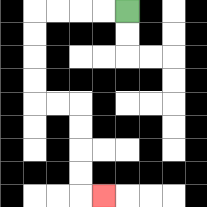{'start': '[5, 0]', 'end': '[4, 8]', 'path_directions': 'L,L,L,L,D,D,D,D,R,R,D,D,D,D,R', 'path_coordinates': '[[5, 0], [4, 0], [3, 0], [2, 0], [1, 0], [1, 1], [1, 2], [1, 3], [1, 4], [2, 4], [3, 4], [3, 5], [3, 6], [3, 7], [3, 8], [4, 8]]'}